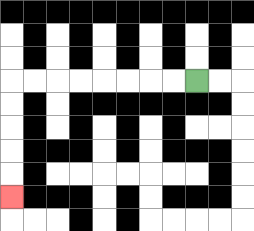{'start': '[8, 3]', 'end': '[0, 8]', 'path_directions': 'L,L,L,L,L,L,L,L,D,D,D,D,D', 'path_coordinates': '[[8, 3], [7, 3], [6, 3], [5, 3], [4, 3], [3, 3], [2, 3], [1, 3], [0, 3], [0, 4], [0, 5], [0, 6], [0, 7], [0, 8]]'}